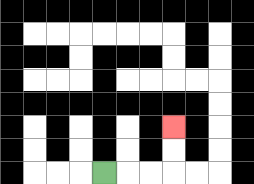{'start': '[4, 7]', 'end': '[7, 5]', 'path_directions': 'R,R,R,U,U', 'path_coordinates': '[[4, 7], [5, 7], [6, 7], [7, 7], [7, 6], [7, 5]]'}